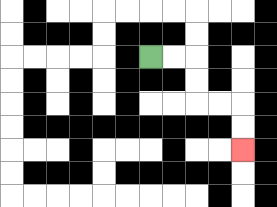{'start': '[6, 2]', 'end': '[10, 6]', 'path_directions': 'R,R,D,D,R,R,D,D', 'path_coordinates': '[[6, 2], [7, 2], [8, 2], [8, 3], [8, 4], [9, 4], [10, 4], [10, 5], [10, 6]]'}